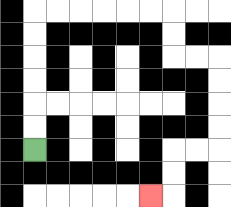{'start': '[1, 6]', 'end': '[6, 8]', 'path_directions': 'U,U,U,U,U,U,R,R,R,R,R,R,D,D,R,R,D,D,D,D,L,L,D,D,L', 'path_coordinates': '[[1, 6], [1, 5], [1, 4], [1, 3], [1, 2], [1, 1], [1, 0], [2, 0], [3, 0], [4, 0], [5, 0], [6, 0], [7, 0], [7, 1], [7, 2], [8, 2], [9, 2], [9, 3], [9, 4], [9, 5], [9, 6], [8, 6], [7, 6], [7, 7], [7, 8], [6, 8]]'}